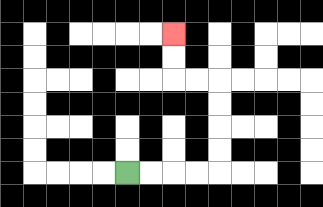{'start': '[5, 7]', 'end': '[7, 1]', 'path_directions': 'R,R,R,R,U,U,U,U,L,L,U,U', 'path_coordinates': '[[5, 7], [6, 7], [7, 7], [8, 7], [9, 7], [9, 6], [9, 5], [9, 4], [9, 3], [8, 3], [7, 3], [7, 2], [7, 1]]'}